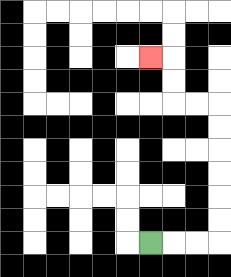{'start': '[6, 10]', 'end': '[6, 2]', 'path_directions': 'R,R,R,U,U,U,U,U,U,L,L,U,U,L', 'path_coordinates': '[[6, 10], [7, 10], [8, 10], [9, 10], [9, 9], [9, 8], [9, 7], [9, 6], [9, 5], [9, 4], [8, 4], [7, 4], [7, 3], [7, 2], [6, 2]]'}